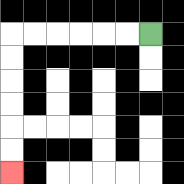{'start': '[6, 1]', 'end': '[0, 7]', 'path_directions': 'L,L,L,L,L,L,D,D,D,D,D,D', 'path_coordinates': '[[6, 1], [5, 1], [4, 1], [3, 1], [2, 1], [1, 1], [0, 1], [0, 2], [0, 3], [0, 4], [0, 5], [0, 6], [0, 7]]'}